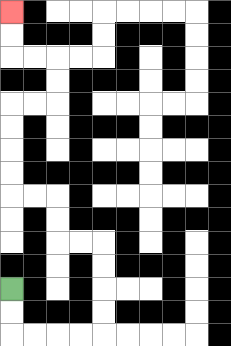{'start': '[0, 12]', 'end': '[0, 0]', 'path_directions': 'D,D,R,R,R,R,U,U,U,U,L,L,U,U,L,L,U,U,U,U,R,R,U,U,L,L,U,U', 'path_coordinates': '[[0, 12], [0, 13], [0, 14], [1, 14], [2, 14], [3, 14], [4, 14], [4, 13], [4, 12], [4, 11], [4, 10], [3, 10], [2, 10], [2, 9], [2, 8], [1, 8], [0, 8], [0, 7], [0, 6], [0, 5], [0, 4], [1, 4], [2, 4], [2, 3], [2, 2], [1, 2], [0, 2], [0, 1], [0, 0]]'}